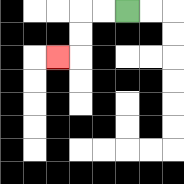{'start': '[5, 0]', 'end': '[2, 2]', 'path_directions': 'L,L,D,D,L', 'path_coordinates': '[[5, 0], [4, 0], [3, 0], [3, 1], [3, 2], [2, 2]]'}